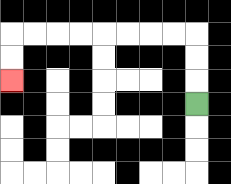{'start': '[8, 4]', 'end': '[0, 3]', 'path_directions': 'U,U,U,L,L,L,L,L,L,L,L,D,D', 'path_coordinates': '[[8, 4], [8, 3], [8, 2], [8, 1], [7, 1], [6, 1], [5, 1], [4, 1], [3, 1], [2, 1], [1, 1], [0, 1], [0, 2], [0, 3]]'}